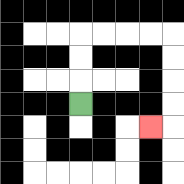{'start': '[3, 4]', 'end': '[6, 5]', 'path_directions': 'U,U,U,R,R,R,R,D,D,D,D,L', 'path_coordinates': '[[3, 4], [3, 3], [3, 2], [3, 1], [4, 1], [5, 1], [6, 1], [7, 1], [7, 2], [7, 3], [7, 4], [7, 5], [6, 5]]'}